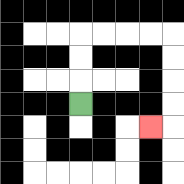{'start': '[3, 4]', 'end': '[6, 5]', 'path_directions': 'U,U,U,R,R,R,R,D,D,D,D,L', 'path_coordinates': '[[3, 4], [3, 3], [3, 2], [3, 1], [4, 1], [5, 1], [6, 1], [7, 1], [7, 2], [7, 3], [7, 4], [7, 5], [6, 5]]'}